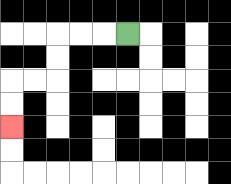{'start': '[5, 1]', 'end': '[0, 5]', 'path_directions': 'L,L,L,D,D,L,L,D,D', 'path_coordinates': '[[5, 1], [4, 1], [3, 1], [2, 1], [2, 2], [2, 3], [1, 3], [0, 3], [0, 4], [0, 5]]'}